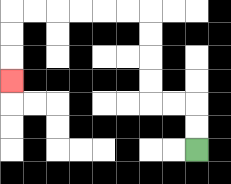{'start': '[8, 6]', 'end': '[0, 3]', 'path_directions': 'U,U,L,L,U,U,U,U,L,L,L,L,L,L,D,D,D', 'path_coordinates': '[[8, 6], [8, 5], [8, 4], [7, 4], [6, 4], [6, 3], [6, 2], [6, 1], [6, 0], [5, 0], [4, 0], [3, 0], [2, 0], [1, 0], [0, 0], [0, 1], [0, 2], [0, 3]]'}